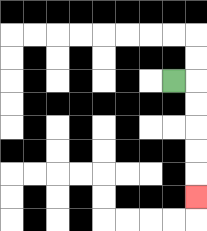{'start': '[7, 3]', 'end': '[8, 8]', 'path_directions': 'R,D,D,D,D,D', 'path_coordinates': '[[7, 3], [8, 3], [8, 4], [8, 5], [8, 6], [8, 7], [8, 8]]'}